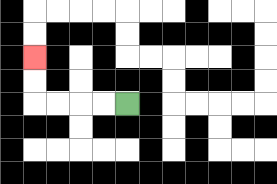{'start': '[5, 4]', 'end': '[1, 2]', 'path_directions': 'L,L,L,L,U,U', 'path_coordinates': '[[5, 4], [4, 4], [3, 4], [2, 4], [1, 4], [1, 3], [1, 2]]'}